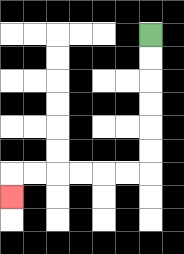{'start': '[6, 1]', 'end': '[0, 8]', 'path_directions': 'D,D,D,D,D,D,L,L,L,L,L,L,D', 'path_coordinates': '[[6, 1], [6, 2], [6, 3], [6, 4], [6, 5], [6, 6], [6, 7], [5, 7], [4, 7], [3, 7], [2, 7], [1, 7], [0, 7], [0, 8]]'}